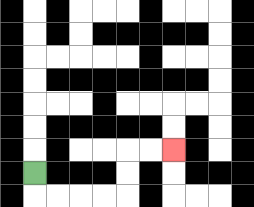{'start': '[1, 7]', 'end': '[7, 6]', 'path_directions': 'D,R,R,R,R,U,U,R,R', 'path_coordinates': '[[1, 7], [1, 8], [2, 8], [3, 8], [4, 8], [5, 8], [5, 7], [5, 6], [6, 6], [7, 6]]'}